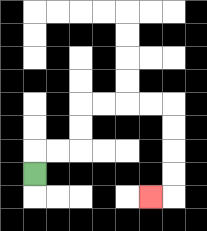{'start': '[1, 7]', 'end': '[6, 8]', 'path_directions': 'U,R,R,U,U,R,R,R,R,D,D,D,D,L', 'path_coordinates': '[[1, 7], [1, 6], [2, 6], [3, 6], [3, 5], [3, 4], [4, 4], [5, 4], [6, 4], [7, 4], [7, 5], [7, 6], [7, 7], [7, 8], [6, 8]]'}